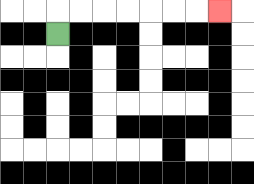{'start': '[2, 1]', 'end': '[9, 0]', 'path_directions': 'U,R,R,R,R,R,R,R', 'path_coordinates': '[[2, 1], [2, 0], [3, 0], [4, 0], [5, 0], [6, 0], [7, 0], [8, 0], [9, 0]]'}